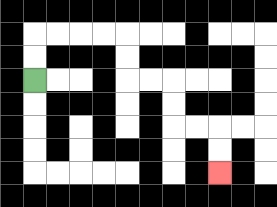{'start': '[1, 3]', 'end': '[9, 7]', 'path_directions': 'U,U,R,R,R,R,D,D,R,R,D,D,R,R,D,D', 'path_coordinates': '[[1, 3], [1, 2], [1, 1], [2, 1], [3, 1], [4, 1], [5, 1], [5, 2], [5, 3], [6, 3], [7, 3], [7, 4], [7, 5], [8, 5], [9, 5], [9, 6], [9, 7]]'}